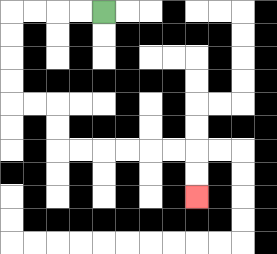{'start': '[4, 0]', 'end': '[8, 8]', 'path_directions': 'L,L,L,L,D,D,D,D,R,R,D,D,R,R,R,R,R,R,D,D', 'path_coordinates': '[[4, 0], [3, 0], [2, 0], [1, 0], [0, 0], [0, 1], [0, 2], [0, 3], [0, 4], [1, 4], [2, 4], [2, 5], [2, 6], [3, 6], [4, 6], [5, 6], [6, 6], [7, 6], [8, 6], [8, 7], [8, 8]]'}